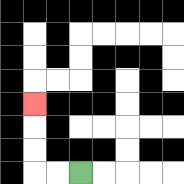{'start': '[3, 7]', 'end': '[1, 4]', 'path_directions': 'L,L,U,U,U', 'path_coordinates': '[[3, 7], [2, 7], [1, 7], [1, 6], [1, 5], [1, 4]]'}